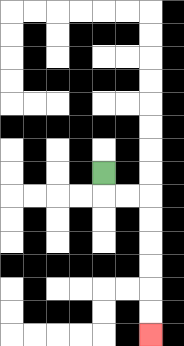{'start': '[4, 7]', 'end': '[6, 14]', 'path_directions': 'D,R,R,D,D,D,D,D,D', 'path_coordinates': '[[4, 7], [4, 8], [5, 8], [6, 8], [6, 9], [6, 10], [6, 11], [6, 12], [6, 13], [6, 14]]'}